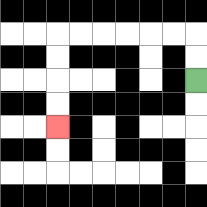{'start': '[8, 3]', 'end': '[2, 5]', 'path_directions': 'U,U,L,L,L,L,L,L,D,D,D,D', 'path_coordinates': '[[8, 3], [8, 2], [8, 1], [7, 1], [6, 1], [5, 1], [4, 1], [3, 1], [2, 1], [2, 2], [2, 3], [2, 4], [2, 5]]'}